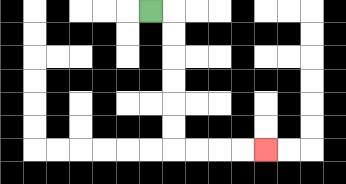{'start': '[6, 0]', 'end': '[11, 6]', 'path_directions': 'R,D,D,D,D,D,D,R,R,R,R', 'path_coordinates': '[[6, 0], [7, 0], [7, 1], [7, 2], [7, 3], [7, 4], [7, 5], [7, 6], [8, 6], [9, 6], [10, 6], [11, 6]]'}